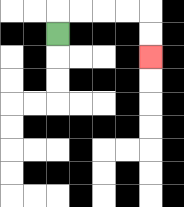{'start': '[2, 1]', 'end': '[6, 2]', 'path_directions': 'U,R,R,R,R,D,D', 'path_coordinates': '[[2, 1], [2, 0], [3, 0], [4, 0], [5, 0], [6, 0], [6, 1], [6, 2]]'}